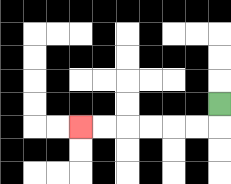{'start': '[9, 4]', 'end': '[3, 5]', 'path_directions': 'D,L,L,L,L,L,L', 'path_coordinates': '[[9, 4], [9, 5], [8, 5], [7, 5], [6, 5], [5, 5], [4, 5], [3, 5]]'}